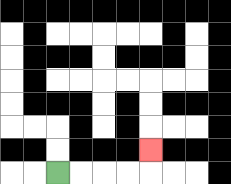{'start': '[2, 7]', 'end': '[6, 6]', 'path_directions': 'R,R,R,R,U', 'path_coordinates': '[[2, 7], [3, 7], [4, 7], [5, 7], [6, 7], [6, 6]]'}